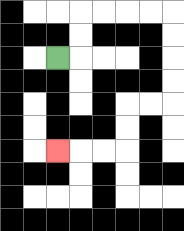{'start': '[2, 2]', 'end': '[2, 6]', 'path_directions': 'R,U,U,R,R,R,R,D,D,D,D,L,L,D,D,L,L,L', 'path_coordinates': '[[2, 2], [3, 2], [3, 1], [3, 0], [4, 0], [5, 0], [6, 0], [7, 0], [7, 1], [7, 2], [7, 3], [7, 4], [6, 4], [5, 4], [5, 5], [5, 6], [4, 6], [3, 6], [2, 6]]'}